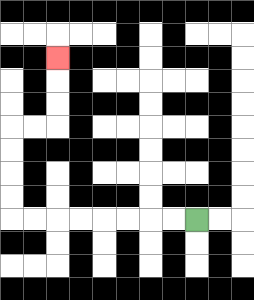{'start': '[8, 9]', 'end': '[2, 2]', 'path_directions': 'L,L,L,L,L,L,L,L,U,U,U,U,R,R,U,U,U', 'path_coordinates': '[[8, 9], [7, 9], [6, 9], [5, 9], [4, 9], [3, 9], [2, 9], [1, 9], [0, 9], [0, 8], [0, 7], [0, 6], [0, 5], [1, 5], [2, 5], [2, 4], [2, 3], [2, 2]]'}